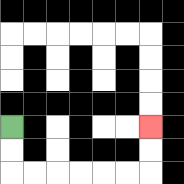{'start': '[0, 5]', 'end': '[6, 5]', 'path_directions': 'D,D,R,R,R,R,R,R,U,U', 'path_coordinates': '[[0, 5], [0, 6], [0, 7], [1, 7], [2, 7], [3, 7], [4, 7], [5, 7], [6, 7], [6, 6], [6, 5]]'}